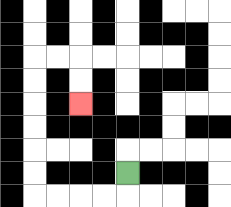{'start': '[5, 7]', 'end': '[3, 4]', 'path_directions': 'D,L,L,L,L,U,U,U,U,U,U,R,R,D,D', 'path_coordinates': '[[5, 7], [5, 8], [4, 8], [3, 8], [2, 8], [1, 8], [1, 7], [1, 6], [1, 5], [1, 4], [1, 3], [1, 2], [2, 2], [3, 2], [3, 3], [3, 4]]'}